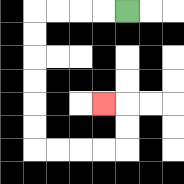{'start': '[5, 0]', 'end': '[4, 4]', 'path_directions': 'L,L,L,L,D,D,D,D,D,D,R,R,R,R,U,U,L', 'path_coordinates': '[[5, 0], [4, 0], [3, 0], [2, 0], [1, 0], [1, 1], [1, 2], [1, 3], [1, 4], [1, 5], [1, 6], [2, 6], [3, 6], [4, 6], [5, 6], [5, 5], [5, 4], [4, 4]]'}